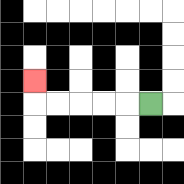{'start': '[6, 4]', 'end': '[1, 3]', 'path_directions': 'L,L,L,L,L,U', 'path_coordinates': '[[6, 4], [5, 4], [4, 4], [3, 4], [2, 4], [1, 4], [1, 3]]'}